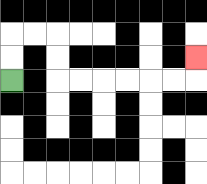{'start': '[0, 3]', 'end': '[8, 2]', 'path_directions': 'U,U,R,R,D,D,R,R,R,R,R,R,U', 'path_coordinates': '[[0, 3], [0, 2], [0, 1], [1, 1], [2, 1], [2, 2], [2, 3], [3, 3], [4, 3], [5, 3], [6, 3], [7, 3], [8, 3], [8, 2]]'}